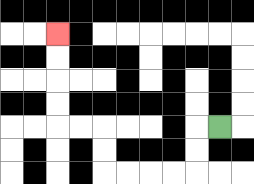{'start': '[9, 5]', 'end': '[2, 1]', 'path_directions': 'L,D,D,L,L,L,L,U,U,L,L,U,U,U,U', 'path_coordinates': '[[9, 5], [8, 5], [8, 6], [8, 7], [7, 7], [6, 7], [5, 7], [4, 7], [4, 6], [4, 5], [3, 5], [2, 5], [2, 4], [2, 3], [2, 2], [2, 1]]'}